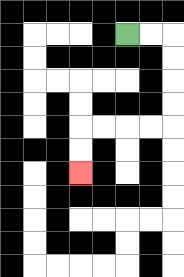{'start': '[5, 1]', 'end': '[3, 7]', 'path_directions': 'R,R,D,D,D,D,L,L,L,L,D,D', 'path_coordinates': '[[5, 1], [6, 1], [7, 1], [7, 2], [7, 3], [7, 4], [7, 5], [6, 5], [5, 5], [4, 5], [3, 5], [3, 6], [3, 7]]'}